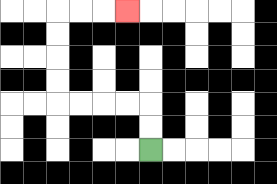{'start': '[6, 6]', 'end': '[5, 0]', 'path_directions': 'U,U,L,L,L,L,U,U,U,U,R,R,R', 'path_coordinates': '[[6, 6], [6, 5], [6, 4], [5, 4], [4, 4], [3, 4], [2, 4], [2, 3], [2, 2], [2, 1], [2, 0], [3, 0], [4, 0], [5, 0]]'}